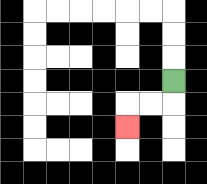{'start': '[7, 3]', 'end': '[5, 5]', 'path_directions': 'D,L,L,D', 'path_coordinates': '[[7, 3], [7, 4], [6, 4], [5, 4], [5, 5]]'}